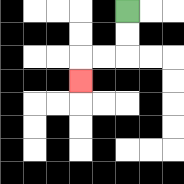{'start': '[5, 0]', 'end': '[3, 3]', 'path_directions': 'D,D,L,L,D', 'path_coordinates': '[[5, 0], [5, 1], [5, 2], [4, 2], [3, 2], [3, 3]]'}